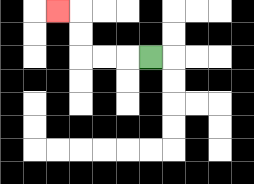{'start': '[6, 2]', 'end': '[2, 0]', 'path_directions': 'L,L,L,U,U,L', 'path_coordinates': '[[6, 2], [5, 2], [4, 2], [3, 2], [3, 1], [3, 0], [2, 0]]'}